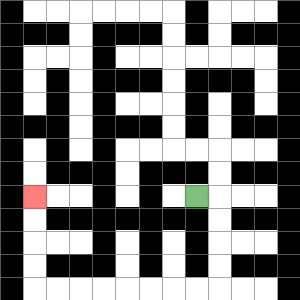{'start': '[8, 8]', 'end': '[1, 8]', 'path_directions': 'R,D,D,D,D,L,L,L,L,L,L,L,L,U,U,U,U', 'path_coordinates': '[[8, 8], [9, 8], [9, 9], [9, 10], [9, 11], [9, 12], [8, 12], [7, 12], [6, 12], [5, 12], [4, 12], [3, 12], [2, 12], [1, 12], [1, 11], [1, 10], [1, 9], [1, 8]]'}